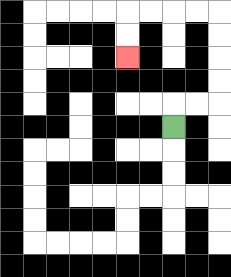{'start': '[7, 5]', 'end': '[5, 2]', 'path_directions': 'U,R,R,U,U,U,U,L,L,L,L,D,D', 'path_coordinates': '[[7, 5], [7, 4], [8, 4], [9, 4], [9, 3], [9, 2], [9, 1], [9, 0], [8, 0], [7, 0], [6, 0], [5, 0], [5, 1], [5, 2]]'}